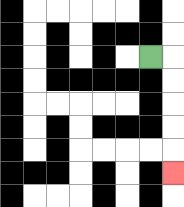{'start': '[6, 2]', 'end': '[7, 7]', 'path_directions': 'R,D,D,D,D,D', 'path_coordinates': '[[6, 2], [7, 2], [7, 3], [7, 4], [7, 5], [7, 6], [7, 7]]'}